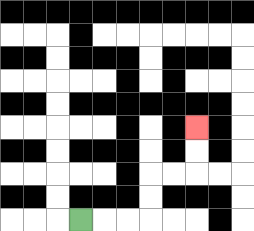{'start': '[3, 9]', 'end': '[8, 5]', 'path_directions': 'R,R,R,U,U,R,R,U,U', 'path_coordinates': '[[3, 9], [4, 9], [5, 9], [6, 9], [6, 8], [6, 7], [7, 7], [8, 7], [8, 6], [8, 5]]'}